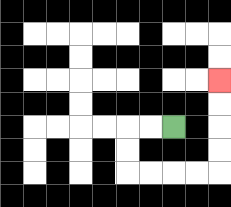{'start': '[7, 5]', 'end': '[9, 3]', 'path_directions': 'L,L,D,D,R,R,R,R,U,U,U,U', 'path_coordinates': '[[7, 5], [6, 5], [5, 5], [5, 6], [5, 7], [6, 7], [7, 7], [8, 7], [9, 7], [9, 6], [9, 5], [9, 4], [9, 3]]'}